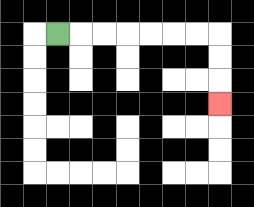{'start': '[2, 1]', 'end': '[9, 4]', 'path_directions': 'R,R,R,R,R,R,R,D,D,D', 'path_coordinates': '[[2, 1], [3, 1], [4, 1], [5, 1], [6, 1], [7, 1], [8, 1], [9, 1], [9, 2], [9, 3], [9, 4]]'}